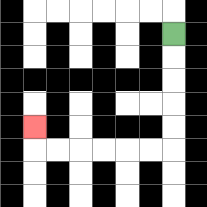{'start': '[7, 1]', 'end': '[1, 5]', 'path_directions': 'D,D,D,D,D,L,L,L,L,L,L,U', 'path_coordinates': '[[7, 1], [7, 2], [7, 3], [7, 4], [7, 5], [7, 6], [6, 6], [5, 6], [4, 6], [3, 6], [2, 6], [1, 6], [1, 5]]'}